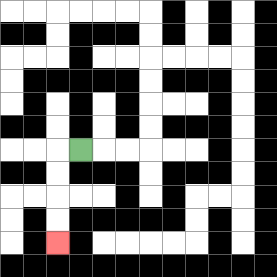{'start': '[3, 6]', 'end': '[2, 10]', 'path_directions': 'L,D,D,D,D', 'path_coordinates': '[[3, 6], [2, 6], [2, 7], [2, 8], [2, 9], [2, 10]]'}